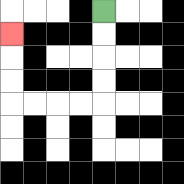{'start': '[4, 0]', 'end': '[0, 1]', 'path_directions': 'D,D,D,D,L,L,L,L,U,U,U', 'path_coordinates': '[[4, 0], [4, 1], [4, 2], [4, 3], [4, 4], [3, 4], [2, 4], [1, 4], [0, 4], [0, 3], [0, 2], [0, 1]]'}